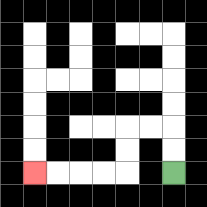{'start': '[7, 7]', 'end': '[1, 7]', 'path_directions': 'U,U,L,L,D,D,L,L,L,L', 'path_coordinates': '[[7, 7], [7, 6], [7, 5], [6, 5], [5, 5], [5, 6], [5, 7], [4, 7], [3, 7], [2, 7], [1, 7]]'}